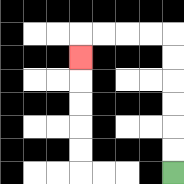{'start': '[7, 7]', 'end': '[3, 2]', 'path_directions': 'U,U,U,U,U,U,L,L,L,L,D', 'path_coordinates': '[[7, 7], [7, 6], [7, 5], [7, 4], [7, 3], [7, 2], [7, 1], [6, 1], [5, 1], [4, 1], [3, 1], [3, 2]]'}